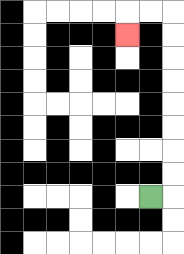{'start': '[6, 8]', 'end': '[5, 1]', 'path_directions': 'R,U,U,U,U,U,U,U,U,L,L,D', 'path_coordinates': '[[6, 8], [7, 8], [7, 7], [7, 6], [7, 5], [7, 4], [7, 3], [7, 2], [7, 1], [7, 0], [6, 0], [5, 0], [5, 1]]'}